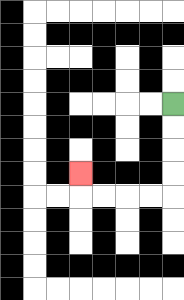{'start': '[7, 4]', 'end': '[3, 7]', 'path_directions': 'D,D,D,D,L,L,L,L,U', 'path_coordinates': '[[7, 4], [7, 5], [7, 6], [7, 7], [7, 8], [6, 8], [5, 8], [4, 8], [3, 8], [3, 7]]'}